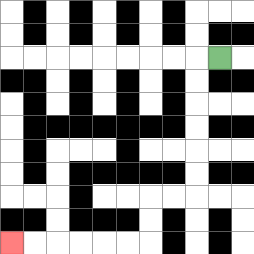{'start': '[9, 2]', 'end': '[0, 10]', 'path_directions': 'L,D,D,D,D,D,D,L,L,D,D,L,L,L,L,L,L', 'path_coordinates': '[[9, 2], [8, 2], [8, 3], [8, 4], [8, 5], [8, 6], [8, 7], [8, 8], [7, 8], [6, 8], [6, 9], [6, 10], [5, 10], [4, 10], [3, 10], [2, 10], [1, 10], [0, 10]]'}